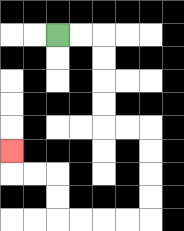{'start': '[2, 1]', 'end': '[0, 6]', 'path_directions': 'R,R,D,D,D,D,R,R,D,D,D,D,L,L,L,L,U,U,L,L,U', 'path_coordinates': '[[2, 1], [3, 1], [4, 1], [4, 2], [4, 3], [4, 4], [4, 5], [5, 5], [6, 5], [6, 6], [6, 7], [6, 8], [6, 9], [5, 9], [4, 9], [3, 9], [2, 9], [2, 8], [2, 7], [1, 7], [0, 7], [0, 6]]'}